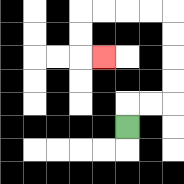{'start': '[5, 5]', 'end': '[4, 2]', 'path_directions': 'U,R,R,U,U,U,U,L,L,L,L,D,D,R', 'path_coordinates': '[[5, 5], [5, 4], [6, 4], [7, 4], [7, 3], [7, 2], [7, 1], [7, 0], [6, 0], [5, 0], [4, 0], [3, 0], [3, 1], [3, 2], [4, 2]]'}